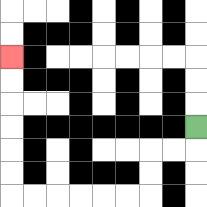{'start': '[8, 5]', 'end': '[0, 2]', 'path_directions': 'D,L,L,D,D,L,L,L,L,L,L,U,U,U,U,U,U', 'path_coordinates': '[[8, 5], [8, 6], [7, 6], [6, 6], [6, 7], [6, 8], [5, 8], [4, 8], [3, 8], [2, 8], [1, 8], [0, 8], [0, 7], [0, 6], [0, 5], [0, 4], [0, 3], [0, 2]]'}